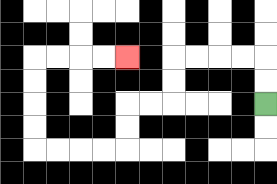{'start': '[11, 4]', 'end': '[5, 2]', 'path_directions': 'U,U,L,L,L,L,D,D,L,L,D,D,L,L,L,L,U,U,U,U,R,R,R,R', 'path_coordinates': '[[11, 4], [11, 3], [11, 2], [10, 2], [9, 2], [8, 2], [7, 2], [7, 3], [7, 4], [6, 4], [5, 4], [5, 5], [5, 6], [4, 6], [3, 6], [2, 6], [1, 6], [1, 5], [1, 4], [1, 3], [1, 2], [2, 2], [3, 2], [4, 2], [5, 2]]'}